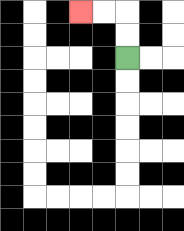{'start': '[5, 2]', 'end': '[3, 0]', 'path_directions': 'U,U,L,L', 'path_coordinates': '[[5, 2], [5, 1], [5, 0], [4, 0], [3, 0]]'}